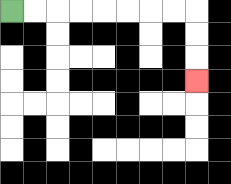{'start': '[0, 0]', 'end': '[8, 3]', 'path_directions': 'R,R,R,R,R,R,R,R,D,D,D', 'path_coordinates': '[[0, 0], [1, 0], [2, 0], [3, 0], [4, 0], [5, 0], [6, 0], [7, 0], [8, 0], [8, 1], [8, 2], [8, 3]]'}